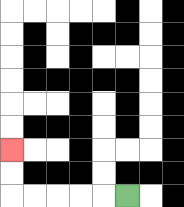{'start': '[5, 8]', 'end': '[0, 6]', 'path_directions': 'L,L,L,L,L,U,U', 'path_coordinates': '[[5, 8], [4, 8], [3, 8], [2, 8], [1, 8], [0, 8], [0, 7], [0, 6]]'}